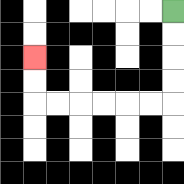{'start': '[7, 0]', 'end': '[1, 2]', 'path_directions': 'D,D,D,D,L,L,L,L,L,L,U,U', 'path_coordinates': '[[7, 0], [7, 1], [7, 2], [7, 3], [7, 4], [6, 4], [5, 4], [4, 4], [3, 4], [2, 4], [1, 4], [1, 3], [1, 2]]'}